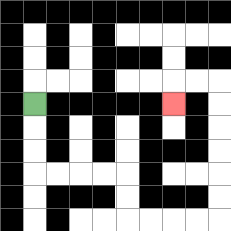{'start': '[1, 4]', 'end': '[7, 4]', 'path_directions': 'D,D,D,R,R,R,R,D,D,R,R,R,R,U,U,U,U,U,U,L,L,D', 'path_coordinates': '[[1, 4], [1, 5], [1, 6], [1, 7], [2, 7], [3, 7], [4, 7], [5, 7], [5, 8], [5, 9], [6, 9], [7, 9], [8, 9], [9, 9], [9, 8], [9, 7], [9, 6], [9, 5], [9, 4], [9, 3], [8, 3], [7, 3], [7, 4]]'}